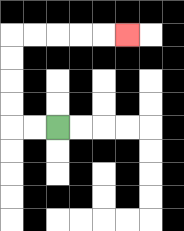{'start': '[2, 5]', 'end': '[5, 1]', 'path_directions': 'L,L,U,U,U,U,R,R,R,R,R', 'path_coordinates': '[[2, 5], [1, 5], [0, 5], [0, 4], [0, 3], [0, 2], [0, 1], [1, 1], [2, 1], [3, 1], [4, 1], [5, 1]]'}